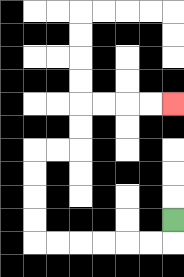{'start': '[7, 9]', 'end': '[7, 4]', 'path_directions': 'D,L,L,L,L,L,L,U,U,U,U,R,R,U,U,R,R,R,R', 'path_coordinates': '[[7, 9], [7, 10], [6, 10], [5, 10], [4, 10], [3, 10], [2, 10], [1, 10], [1, 9], [1, 8], [1, 7], [1, 6], [2, 6], [3, 6], [3, 5], [3, 4], [4, 4], [5, 4], [6, 4], [7, 4]]'}